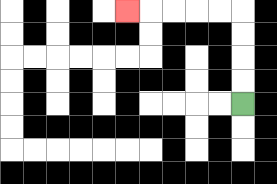{'start': '[10, 4]', 'end': '[5, 0]', 'path_directions': 'U,U,U,U,L,L,L,L,L', 'path_coordinates': '[[10, 4], [10, 3], [10, 2], [10, 1], [10, 0], [9, 0], [8, 0], [7, 0], [6, 0], [5, 0]]'}